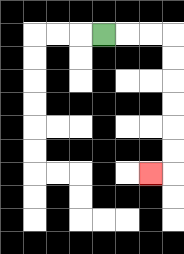{'start': '[4, 1]', 'end': '[6, 7]', 'path_directions': 'R,R,R,D,D,D,D,D,D,L', 'path_coordinates': '[[4, 1], [5, 1], [6, 1], [7, 1], [7, 2], [7, 3], [7, 4], [7, 5], [7, 6], [7, 7], [6, 7]]'}